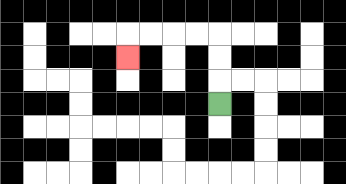{'start': '[9, 4]', 'end': '[5, 2]', 'path_directions': 'U,U,U,L,L,L,L,D', 'path_coordinates': '[[9, 4], [9, 3], [9, 2], [9, 1], [8, 1], [7, 1], [6, 1], [5, 1], [5, 2]]'}